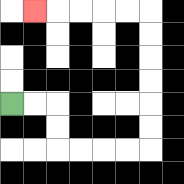{'start': '[0, 4]', 'end': '[1, 0]', 'path_directions': 'R,R,D,D,R,R,R,R,U,U,U,U,U,U,L,L,L,L,L', 'path_coordinates': '[[0, 4], [1, 4], [2, 4], [2, 5], [2, 6], [3, 6], [4, 6], [5, 6], [6, 6], [6, 5], [6, 4], [6, 3], [6, 2], [6, 1], [6, 0], [5, 0], [4, 0], [3, 0], [2, 0], [1, 0]]'}